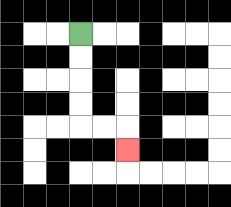{'start': '[3, 1]', 'end': '[5, 6]', 'path_directions': 'D,D,D,D,R,R,D', 'path_coordinates': '[[3, 1], [3, 2], [3, 3], [3, 4], [3, 5], [4, 5], [5, 5], [5, 6]]'}